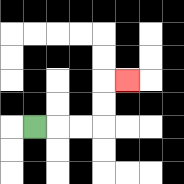{'start': '[1, 5]', 'end': '[5, 3]', 'path_directions': 'R,R,R,U,U,R', 'path_coordinates': '[[1, 5], [2, 5], [3, 5], [4, 5], [4, 4], [4, 3], [5, 3]]'}